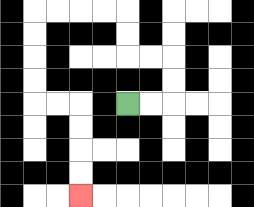{'start': '[5, 4]', 'end': '[3, 8]', 'path_directions': 'R,R,U,U,L,L,U,U,L,L,L,L,D,D,D,D,R,R,D,D,D,D', 'path_coordinates': '[[5, 4], [6, 4], [7, 4], [7, 3], [7, 2], [6, 2], [5, 2], [5, 1], [5, 0], [4, 0], [3, 0], [2, 0], [1, 0], [1, 1], [1, 2], [1, 3], [1, 4], [2, 4], [3, 4], [3, 5], [3, 6], [3, 7], [3, 8]]'}